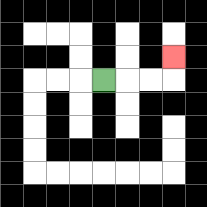{'start': '[4, 3]', 'end': '[7, 2]', 'path_directions': 'R,R,R,U', 'path_coordinates': '[[4, 3], [5, 3], [6, 3], [7, 3], [7, 2]]'}